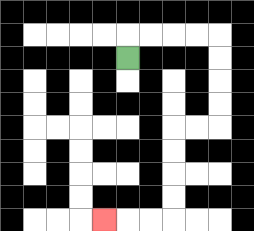{'start': '[5, 2]', 'end': '[4, 9]', 'path_directions': 'U,R,R,R,R,D,D,D,D,L,L,D,D,D,D,L,L,L', 'path_coordinates': '[[5, 2], [5, 1], [6, 1], [7, 1], [8, 1], [9, 1], [9, 2], [9, 3], [9, 4], [9, 5], [8, 5], [7, 5], [7, 6], [7, 7], [7, 8], [7, 9], [6, 9], [5, 9], [4, 9]]'}